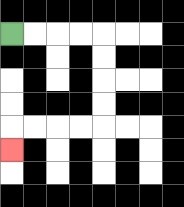{'start': '[0, 1]', 'end': '[0, 6]', 'path_directions': 'R,R,R,R,D,D,D,D,L,L,L,L,D', 'path_coordinates': '[[0, 1], [1, 1], [2, 1], [3, 1], [4, 1], [4, 2], [4, 3], [4, 4], [4, 5], [3, 5], [2, 5], [1, 5], [0, 5], [0, 6]]'}